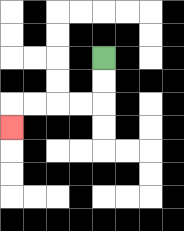{'start': '[4, 2]', 'end': '[0, 5]', 'path_directions': 'D,D,L,L,L,L,D', 'path_coordinates': '[[4, 2], [4, 3], [4, 4], [3, 4], [2, 4], [1, 4], [0, 4], [0, 5]]'}